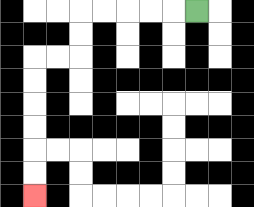{'start': '[8, 0]', 'end': '[1, 8]', 'path_directions': 'L,L,L,L,L,D,D,L,L,D,D,D,D,D,D', 'path_coordinates': '[[8, 0], [7, 0], [6, 0], [5, 0], [4, 0], [3, 0], [3, 1], [3, 2], [2, 2], [1, 2], [1, 3], [1, 4], [1, 5], [1, 6], [1, 7], [1, 8]]'}